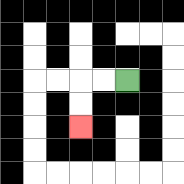{'start': '[5, 3]', 'end': '[3, 5]', 'path_directions': 'L,L,D,D', 'path_coordinates': '[[5, 3], [4, 3], [3, 3], [3, 4], [3, 5]]'}